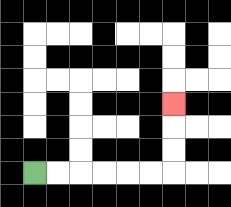{'start': '[1, 7]', 'end': '[7, 4]', 'path_directions': 'R,R,R,R,R,R,U,U,U', 'path_coordinates': '[[1, 7], [2, 7], [3, 7], [4, 7], [5, 7], [6, 7], [7, 7], [7, 6], [7, 5], [7, 4]]'}